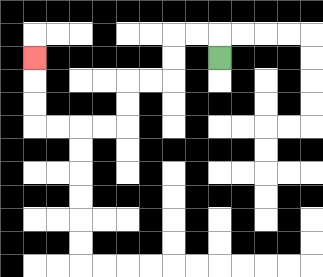{'start': '[9, 2]', 'end': '[1, 2]', 'path_directions': 'U,L,L,D,D,L,L,D,D,L,L,L,L,U,U,U', 'path_coordinates': '[[9, 2], [9, 1], [8, 1], [7, 1], [7, 2], [7, 3], [6, 3], [5, 3], [5, 4], [5, 5], [4, 5], [3, 5], [2, 5], [1, 5], [1, 4], [1, 3], [1, 2]]'}